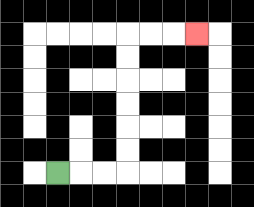{'start': '[2, 7]', 'end': '[8, 1]', 'path_directions': 'R,R,R,U,U,U,U,U,U,R,R,R', 'path_coordinates': '[[2, 7], [3, 7], [4, 7], [5, 7], [5, 6], [5, 5], [5, 4], [5, 3], [5, 2], [5, 1], [6, 1], [7, 1], [8, 1]]'}